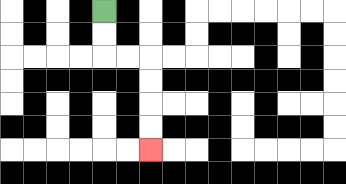{'start': '[4, 0]', 'end': '[6, 6]', 'path_directions': 'D,D,R,R,D,D,D,D', 'path_coordinates': '[[4, 0], [4, 1], [4, 2], [5, 2], [6, 2], [6, 3], [6, 4], [6, 5], [6, 6]]'}